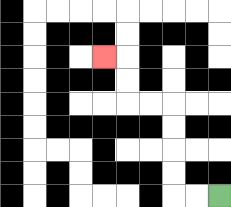{'start': '[9, 8]', 'end': '[4, 2]', 'path_directions': 'L,L,U,U,U,U,L,L,U,U,L', 'path_coordinates': '[[9, 8], [8, 8], [7, 8], [7, 7], [7, 6], [7, 5], [7, 4], [6, 4], [5, 4], [5, 3], [5, 2], [4, 2]]'}